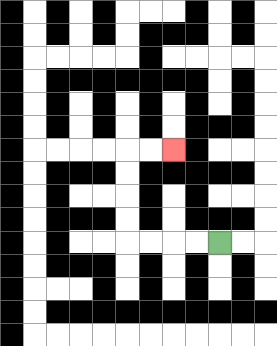{'start': '[9, 10]', 'end': '[7, 6]', 'path_directions': 'L,L,L,L,U,U,U,U,R,R', 'path_coordinates': '[[9, 10], [8, 10], [7, 10], [6, 10], [5, 10], [5, 9], [5, 8], [5, 7], [5, 6], [6, 6], [7, 6]]'}